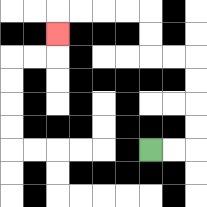{'start': '[6, 6]', 'end': '[2, 1]', 'path_directions': 'R,R,U,U,U,U,L,L,U,U,L,L,L,L,D', 'path_coordinates': '[[6, 6], [7, 6], [8, 6], [8, 5], [8, 4], [8, 3], [8, 2], [7, 2], [6, 2], [6, 1], [6, 0], [5, 0], [4, 0], [3, 0], [2, 0], [2, 1]]'}